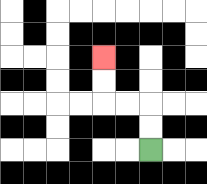{'start': '[6, 6]', 'end': '[4, 2]', 'path_directions': 'U,U,L,L,U,U', 'path_coordinates': '[[6, 6], [6, 5], [6, 4], [5, 4], [4, 4], [4, 3], [4, 2]]'}